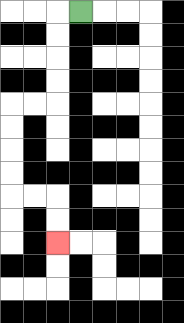{'start': '[3, 0]', 'end': '[2, 10]', 'path_directions': 'L,D,D,D,D,L,L,D,D,D,D,R,R,D,D', 'path_coordinates': '[[3, 0], [2, 0], [2, 1], [2, 2], [2, 3], [2, 4], [1, 4], [0, 4], [0, 5], [0, 6], [0, 7], [0, 8], [1, 8], [2, 8], [2, 9], [2, 10]]'}